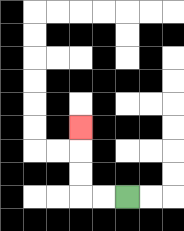{'start': '[5, 8]', 'end': '[3, 5]', 'path_directions': 'L,L,U,U,U', 'path_coordinates': '[[5, 8], [4, 8], [3, 8], [3, 7], [3, 6], [3, 5]]'}